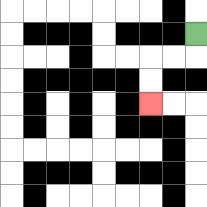{'start': '[8, 1]', 'end': '[6, 4]', 'path_directions': 'D,L,L,D,D', 'path_coordinates': '[[8, 1], [8, 2], [7, 2], [6, 2], [6, 3], [6, 4]]'}